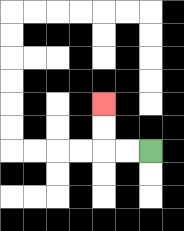{'start': '[6, 6]', 'end': '[4, 4]', 'path_directions': 'L,L,U,U', 'path_coordinates': '[[6, 6], [5, 6], [4, 6], [4, 5], [4, 4]]'}